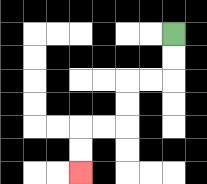{'start': '[7, 1]', 'end': '[3, 7]', 'path_directions': 'D,D,L,L,D,D,L,L,D,D', 'path_coordinates': '[[7, 1], [7, 2], [7, 3], [6, 3], [5, 3], [5, 4], [5, 5], [4, 5], [3, 5], [3, 6], [3, 7]]'}